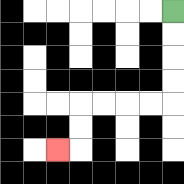{'start': '[7, 0]', 'end': '[2, 6]', 'path_directions': 'D,D,D,D,L,L,L,L,D,D,L', 'path_coordinates': '[[7, 0], [7, 1], [7, 2], [7, 3], [7, 4], [6, 4], [5, 4], [4, 4], [3, 4], [3, 5], [3, 6], [2, 6]]'}